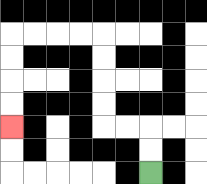{'start': '[6, 7]', 'end': '[0, 5]', 'path_directions': 'U,U,L,L,U,U,U,U,L,L,L,L,D,D,D,D', 'path_coordinates': '[[6, 7], [6, 6], [6, 5], [5, 5], [4, 5], [4, 4], [4, 3], [4, 2], [4, 1], [3, 1], [2, 1], [1, 1], [0, 1], [0, 2], [0, 3], [0, 4], [0, 5]]'}